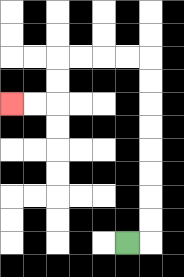{'start': '[5, 10]', 'end': '[0, 4]', 'path_directions': 'R,U,U,U,U,U,U,U,U,L,L,L,L,D,D,L,L', 'path_coordinates': '[[5, 10], [6, 10], [6, 9], [6, 8], [6, 7], [6, 6], [6, 5], [6, 4], [6, 3], [6, 2], [5, 2], [4, 2], [3, 2], [2, 2], [2, 3], [2, 4], [1, 4], [0, 4]]'}